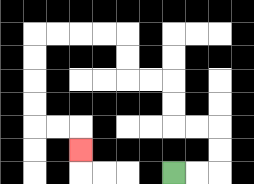{'start': '[7, 7]', 'end': '[3, 6]', 'path_directions': 'R,R,U,U,L,L,U,U,L,L,U,U,L,L,L,L,D,D,D,D,R,R,D', 'path_coordinates': '[[7, 7], [8, 7], [9, 7], [9, 6], [9, 5], [8, 5], [7, 5], [7, 4], [7, 3], [6, 3], [5, 3], [5, 2], [5, 1], [4, 1], [3, 1], [2, 1], [1, 1], [1, 2], [1, 3], [1, 4], [1, 5], [2, 5], [3, 5], [3, 6]]'}